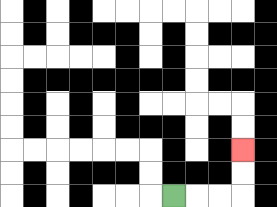{'start': '[7, 8]', 'end': '[10, 6]', 'path_directions': 'R,R,R,U,U', 'path_coordinates': '[[7, 8], [8, 8], [9, 8], [10, 8], [10, 7], [10, 6]]'}